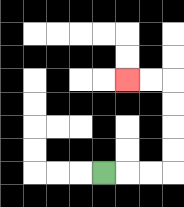{'start': '[4, 7]', 'end': '[5, 3]', 'path_directions': 'R,R,R,U,U,U,U,L,L', 'path_coordinates': '[[4, 7], [5, 7], [6, 7], [7, 7], [7, 6], [7, 5], [7, 4], [7, 3], [6, 3], [5, 3]]'}